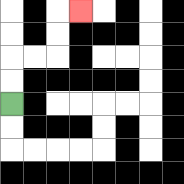{'start': '[0, 4]', 'end': '[3, 0]', 'path_directions': 'U,U,R,R,U,U,R', 'path_coordinates': '[[0, 4], [0, 3], [0, 2], [1, 2], [2, 2], [2, 1], [2, 0], [3, 0]]'}